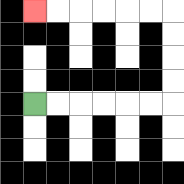{'start': '[1, 4]', 'end': '[1, 0]', 'path_directions': 'R,R,R,R,R,R,U,U,U,U,L,L,L,L,L,L', 'path_coordinates': '[[1, 4], [2, 4], [3, 4], [4, 4], [5, 4], [6, 4], [7, 4], [7, 3], [7, 2], [7, 1], [7, 0], [6, 0], [5, 0], [4, 0], [3, 0], [2, 0], [1, 0]]'}